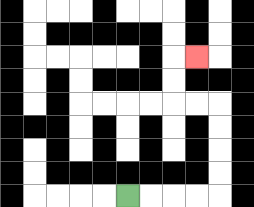{'start': '[5, 8]', 'end': '[8, 2]', 'path_directions': 'R,R,R,R,U,U,U,U,L,L,U,U,R', 'path_coordinates': '[[5, 8], [6, 8], [7, 8], [8, 8], [9, 8], [9, 7], [9, 6], [9, 5], [9, 4], [8, 4], [7, 4], [7, 3], [7, 2], [8, 2]]'}